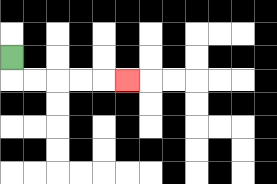{'start': '[0, 2]', 'end': '[5, 3]', 'path_directions': 'D,R,R,R,R,R', 'path_coordinates': '[[0, 2], [0, 3], [1, 3], [2, 3], [3, 3], [4, 3], [5, 3]]'}